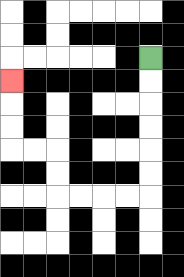{'start': '[6, 2]', 'end': '[0, 3]', 'path_directions': 'D,D,D,D,D,D,L,L,L,L,U,U,L,L,U,U,U', 'path_coordinates': '[[6, 2], [6, 3], [6, 4], [6, 5], [6, 6], [6, 7], [6, 8], [5, 8], [4, 8], [3, 8], [2, 8], [2, 7], [2, 6], [1, 6], [0, 6], [0, 5], [0, 4], [0, 3]]'}